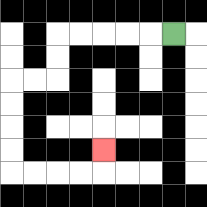{'start': '[7, 1]', 'end': '[4, 6]', 'path_directions': 'L,L,L,L,L,D,D,L,L,D,D,D,D,R,R,R,R,U', 'path_coordinates': '[[7, 1], [6, 1], [5, 1], [4, 1], [3, 1], [2, 1], [2, 2], [2, 3], [1, 3], [0, 3], [0, 4], [0, 5], [0, 6], [0, 7], [1, 7], [2, 7], [3, 7], [4, 7], [4, 6]]'}